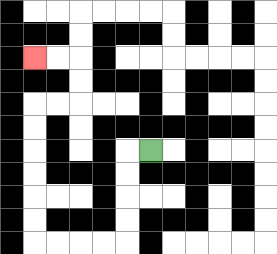{'start': '[6, 6]', 'end': '[1, 2]', 'path_directions': 'L,D,D,D,D,L,L,L,L,U,U,U,U,U,U,R,R,U,U,L,L', 'path_coordinates': '[[6, 6], [5, 6], [5, 7], [5, 8], [5, 9], [5, 10], [4, 10], [3, 10], [2, 10], [1, 10], [1, 9], [1, 8], [1, 7], [1, 6], [1, 5], [1, 4], [2, 4], [3, 4], [3, 3], [3, 2], [2, 2], [1, 2]]'}